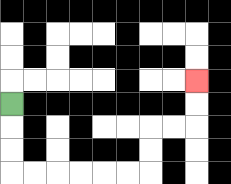{'start': '[0, 4]', 'end': '[8, 3]', 'path_directions': 'D,D,D,R,R,R,R,R,R,U,U,R,R,U,U', 'path_coordinates': '[[0, 4], [0, 5], [0, 6], [0, 7], [1, 7], [2, 7], [3, 7], [4, 7], [5, 7], [6, 7], [6, 6], [6, 5], [7, 5], [8, 5], [8, 4], [8, 3]]'}